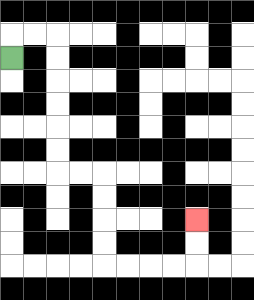{'start': '[0, 2]', 'end': '[8, 9]', 'path_directions': 'U,R,R,D,D,D,D,D,D,R,R,D,D,D,D,R,R,R,R,U,U', 'path_coordinates': '[[0, 2], [0, 1], [1, 1], [2, 1], [2, 2], [2, 3], [2, 4], [2, 5], [2, 6], [2, 7], [3, 7], [4, 7], [4, 8], [4, 9], [4, 10], [4, 11], [5, 11], [6, 11], [7, 11], [8, 11], [8, 10], [8, 9]]'}